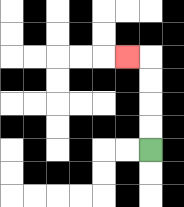{'start': '[6, 6]', 'end': '[5, 2]', 'path_directions': 'U,U,U,U,L', 'path_coordinates': '[[6, 6], [6, 5], [6, 4], [6, 3], [6, 2], [5, 2]]'}